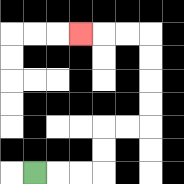{'start': '[1, 7]', 'end': '[3, 1]', 'path_directions': 'R,R,R,U,U,R,R,U,U,U,U,L,L,L', 'path_coordinates': '[[1, 7], [2, 7], [3, 7], [4, 7], [4, 6], [4, 5], [5, 5], [6, 5], [6, 4], [6, 3], [6, 2], [6, 1], [5, 1], [4, 1], [3, 1]]'}